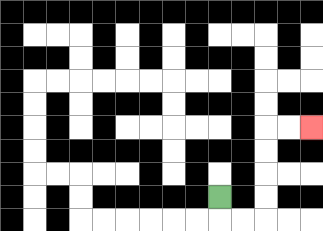{'start': '[9, 8]', 'end': '[13, 5]', 'path_directions': 'D,R,R,U,U,U,U,R,R', 'path_coordinates': '[[9, 8], [9, 9], [10, 9], [11, 9], [11, 8], [11, 7], [11, 6], [11, 5], [12, 5], [13, 5]]'}